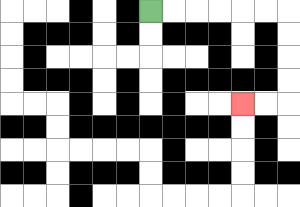{'start': '[6, 0]', 'end': '[10, 4]', 'path_directions': 'R,R,R,R,R,R,D,D,D,D,L,L', 'path_coordinates': '[[6, 0], [7, 0], [8, 0], [9, 0], [10, 0], [11, 0], [12, 0], [12, 1], [12, 2], [12, 3], [12, 4], [11, 4], [10, 4]]'}